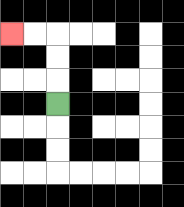{'start': '[2, 4]', 'end': '[0, 1]', 'path_directions': 'U,U,U,L,L', 'path_coordinates': '[[2, 4], [2, 3], [2, 2], [2, 1], [1, 1], [0, 1]]'}